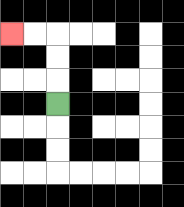{'start': '[2, 4]', 'end': '[0, 1]', 'path_directions': 'U,U,U,L,L', 'path_coordinates': '[[2, 4], [2, 3], [2, 2], [2, 1], [1, 1], [0, 1]]'}